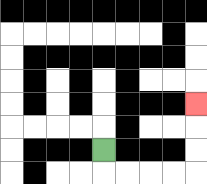{'start': '[4, 6]', 'end': '[8, 4]', 'path_directions': 'D,R,R,R,R,U,U,U', 'path_coordinates': '[[4, 6], [4, 7], [5, 7], [6, 7], [7, 7], [8, 7], [8, 6], [8, 5], [8, 4]]'}